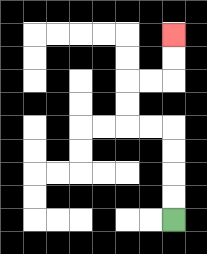{'start': '[7, 9]', 'end': '[7, 1]', 'path_directions': 'U,U,U,U,L,L,U,U,R,R,U,U', 'path_coordinates': '[[7, 9], [7, 8], [7, 7], [7, 6], [7, 5], [6, 5], [5, 5], [5, 4], [5, 3], [6, 3], [7, 3], [7, 2], [7, 1]]'}